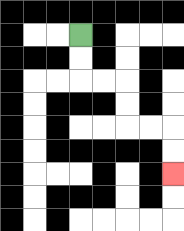{'start': '[3, 1]', 'end': '[7, 7]', 'path_directions': 'D,D,R,R,D,D,R,R,D,D', 'path_coordinates': '[[3, 1], [3, 2], [3, 3], [4, 3], [5, 3], [5, 4], [5, 5], [6, 5], [7, 5], [7, 6], [7, 7]]'}